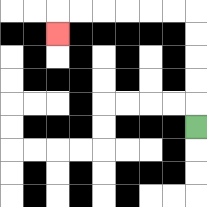{'start': '[8, 5]', 'end': '[2, 1]', 'path_directions': 'U,U,U,U,U,L,L,L,L,L,L,D', 'path_coordinates': '[[8, 5], [8, 4], [8, 3], [8, 2], [8, 1], [8, 0], [7, 0], [6, 0], [5, 0], [4, 0], [3, 0], [2, 0], [2, 1]]'}